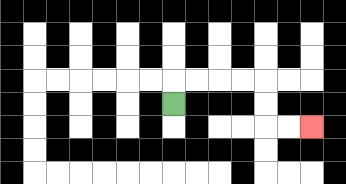{'start': '[7, 4]', 'end': '[13, 5]', 'path_directions': 'U,R,R,R,R,D,D,R,R', 'path_coordinates': '[[7, 4], [7, 3], [8, 3], [9, 3], [10, 3], [11, 3], [11, 4], [11, 5], [12, 5], [13, 5]]'}